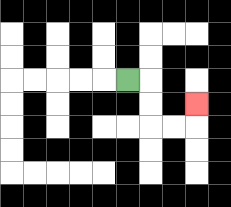{'start': '[5, 3]', 'end': '[8, 4]', 'path_directions': 'R,D,D,R,R,U', 'path_coordinates': '[[5, 3], [6, 3], [6, 4], [6, 5], [7, 5], [8, 5], [8, 4]]'}